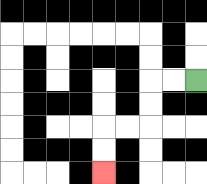{'start': '[8, 3]', 'end': '[4, 7]', 'path_directions': 'L,L,D,D,L,L,D,D', 'path_coordinates': '[[8, 3], [7, 3], [6, 3], [6, 4], [6, 5], [5, 5], [4, 5], [4, 6], [4, 7]]'}